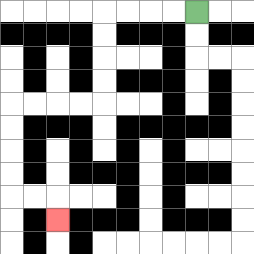{'start': '[8, 0]', 'end': '[2, 9]', 'path_directions': 'L,L,L,L,D,D,D,D,L,L,L,L,D,D,D,D,R,R,D', 'path_coordinates': '[[8, 0], [7, 0], [6, 0], [5, 0], [4, 0], [4, 1], [4, 2], [4, 3], [4, 4], [3, 4], [2, 4], [1, 4], [0, 4], [0, 5], [0, 6], [0, 7], [0, 8], [1, 8], [2, 8], [2, 9]]'}